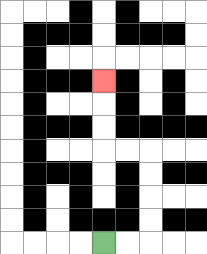{'start': '[4, 10]', 'end': '[4, 3]', 'path_directions': 'R,R,U,U,U,U,L,L,U,U,U', 'path_coordinates': '[[4, 10], [5, 10], [6, 10], [6, 9], [6, 8], [6, 7], [6, 6], [5, 6], [4, 6], [4, 5], [4, 4], [4, 3]]'}